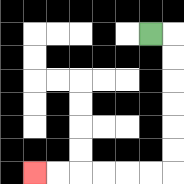{'start': '[6, 1]', 'end': '[1, 7]', 'path_directions': 'R,D,D,D,D,D,D,L,L,L,L,L,L', 'path_coordinates': '[[6, 1], [7, 1], [7, 2], [7, 3], [7, 4], [7, 5], [7, 6], [7, 7], [6, 7], [5, 7], [4, 7], [3, 7], [2, 7], [1, 7]]'}